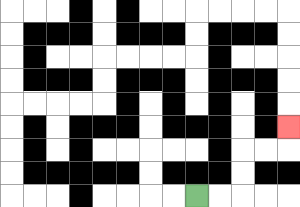{'start': '[8, 8]', 'end': '[12, 5]', 'path_directions': 'R,R,U,U,R,R,U', 'path_coordinates': '[[8, 8], [9, 8], [10, 8], [10, 7], [10, 6], [11, 6], [12, 6], [12, 5]]'}